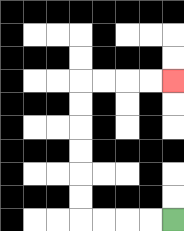{'start': '[7, 9]', 'end': '[7, 3]', 'path_directions': 'L,L,L,L,U,U,U,U,U,U,R,R,R,R', 'path_coordinates': '[[7, 9], [6, 9], [5, 9], [4, 9], [3, 9], [3, 8], [3, 7], [3, 6], [3, 5], [3, 4], [3, 3], [4, 3], [5, 3], [6, 3], [7, 3]]'}